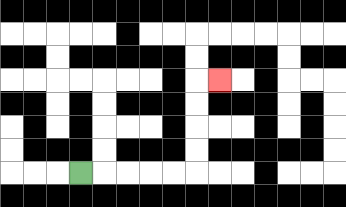{'start': '[3, 7]', 'end': '[9, 3]', 'path_directions': 'R,R,R,R,R,U,U,U,U,R', 'path_coordinates': '[[3, 7], [4, 7], [5, 7], [6, 7], [7, 7], [8, 7], [8, 6], [8, 5], [8, 4], [8, 3], [9, 3]]'}